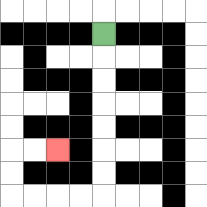{'start': '[4, 1]', 'end': '[2, 6]', 'path_directions': 'D,D,D,D,D,D,D,L,L,L,L,U,U,R,R', 'path_coordinates': '[[4, 1], [4, 2], [4, 3], [4, 4], [4, 5], [4, 6], [4, 7], [4, 8], [3, 8], [2, 8], [1, 8], [0, 8], [0, 7], [0, 6], [1, 6], [2, 6]]'}